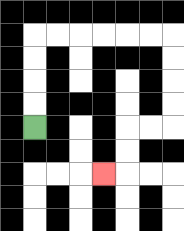{'start': '[1, 5]', 'end': '[4, 7]', 'path_directions': 'U,U,U,U,R,R,R,R,R,R,D,D,D,D,L,L,D,D,L', 'path_coordinates': '[[1, 5], [1, 4], [1, 3], [1, 2], [1, 1], [2, 1], [3, 1], [4, 1], [5, 1], [6, 1], [7, 1], [7, 2], [7, 3], [7, 4], [7, 5], [6, 5], [5, 5], [5, 6], [5, 7], [4, 7]]'}